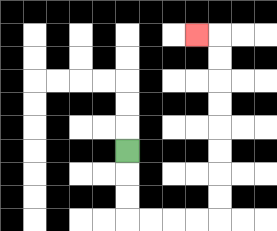{'start': '[5, 6]', 'end': '[8, 1]', 'path_directions': 'D,D,D,R,R,R,R,U,U,U,U,U,U,U,U,L', 'path_coordinates': '[[5, 6], [5, 7], [5, 8], [5, 9], [6, 9], [7, 9], [8, 9], [9, 9], [9, 8], [9, 7], [9, 6], [9, 5], [9, 4], [9, 3], [9, 2], [9, 1], [8, 1]]'}